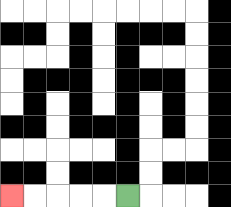{'start': '[5, 8]', 'end': '[0, 8]', 'path_directions': 'L,L,L,L,L', 'path_coordinates': '[[5, 8], [4, 8], [3, 8], [2, 8], [1, 8], [0, 8]]'}